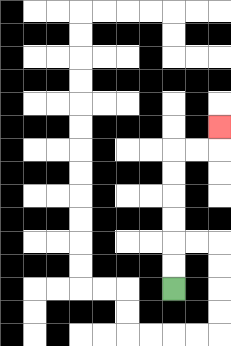{'start': '[7, 12]', 'end': '[9, 5]', 'path_directions': 'U,U,U,U,U,U,R,R,U', 'path_coordinates': '[[7, 12], [7, 11], [7, 10], [7, 9], [7, 8], [7, 7], [7, 6], [8, 6], [9, 6], [9, 5]]'}